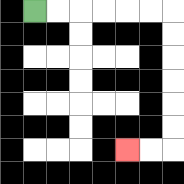{'start': '[1, 0]', 'end': '[5, 6]', 'path_directions': 'R,R,R,R,R,R,D,D,D,D,D,D,L,L', 'path_coordinates': '[[1, 0], [2, 0], [3, 0], [4, 0], [5, 0], [6, 0], [7, 0], [7, 1], [7, 2], [7, 3], [7, 4], [7, 5], [7, 6], [6, 6], [5, 6]]'}